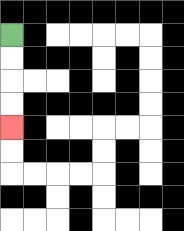{'start': '[0, 1]', 'end': '[0, 5]', 'path_directions': 'D,D,D,D', 'path_coordinates': '[[0, 1], [0, 2], [0, 3], [0, 4], [0, 5]]'}